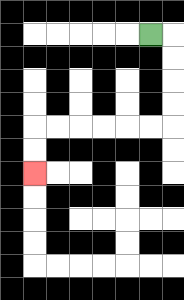{'start': '[6, 1]', 'end': '[1, 7]', 'path_directions': 'R,D,D,D,D,L,L,L,L,L,L,D,D', 'path_coordinates': '[[6, 1], [7, 1], [7, 2], [7, 3], [7, 4], [7, 5], [6, 5], [5, 5], [4, 5], [3, 5], [2, 5], [1, 5], [1, 6], [1, 7]]'}